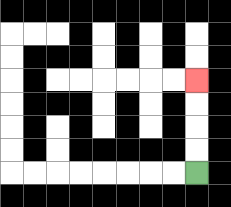{'start': '[8, 7]', 'end': '[8, 3]', 'path_directions': 'U,U,U,U', 'path_coordinates': '[[8, 7], [8, 6], [8, 5], [8, 4], [8, 3]]'}